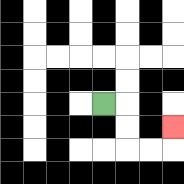{'start': '[4, 4]', 'end': '[7, 5]', 'path_directions': 'R,D,D,R,R,U', 'path_coordinates': '[[4, 4], [5, 4], [5, 5], [5, 6], [6, 6], [7, 6], [7, 5]]'}